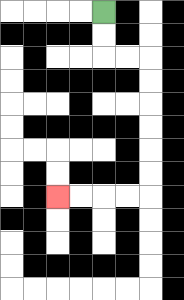{'start': '[4, 0]', 'end': '[2, 8]', 'path_directions': 'D,D,R,R,D,D,D,D,D,D,L,L,L,L', 'path_coordinates': '[[4, 0], [4, 1], [4, 2], [5, 2], [6, 2], [6, 3], [6, 4], [6, 5], [6, 6], [6, 7], [6, 8], [5, 8], [4, 8], [3, 8], [2, 8]]'}